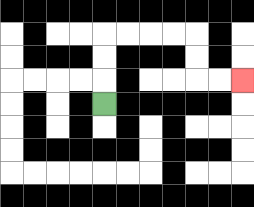{'start': '[4, 4]', 'end': '[10, 3]', 'path_directions': 'U,U,U,R,R,R,R,D,D,R,R', 'path_coordinates': '[[4, 4], [4, 3], [4, 2], [4, 1], [5, 1], [6, 1], [7, 1], [8, 1], [8, 2], [8, 3], [9, 3], [10, 3]]'}